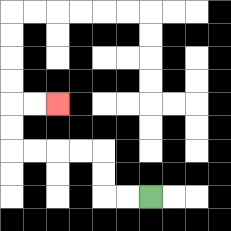{'start': '[6, 8]', 'end': '[2, 4]', 'path_directions': 'L,L,U,U,L,L,L,L,U,U,R,R', 'path_coordinates': '[[6, 8], [5, 8], [4, 8], [4, 7], [4, 6], [3, 6], [2, 6], [1, 6], [0, 6], [0, 5], [0, 4], [1, 4], [2, 4]]'}